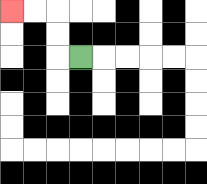{'start': '[3, 2]', 'end': '[0, 0]', 'path_directions': 'L,U,U,L,L', 'path_coordinates': '[[3, 2], [2, 2], [2, 1], [2, 0], [1, 0], [0, 0]]'}